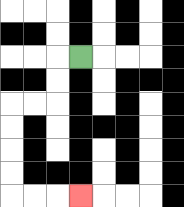{'start': '[3, 2]', 'end': '[3, 8]', 'path_directions': 'L,D,D,L,L,D,D,D,D,R,R,R', 'path_coordinates': '[[3, 2], [2, 2], [2, 3], [2, 4], [1, 4], [0, 4], [0, 5], [0, 6], [0, 7], [0, 8], [1, 8], [2, 8], [3, 8]]'}